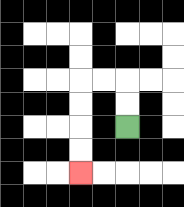{'start': '[5, 5]', 'end': '[3, 7]', 'path_directions': 'U,U,L,L,D,D,D,D', 'path_coordinates': '[[5, 5], [5, 4], [5, 3], [4, 3], [3, 3], [3, 4], [3, 5], [3, 6], [3, 7]]'}